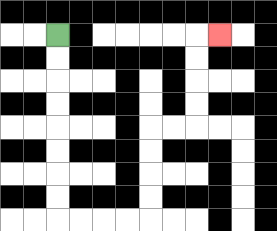{'start': '[2, 1]', 'end': '[9, 1]', 'path_directions': 'D,D,D,D,D,D,D,D,R,R,R,R,U,U,U,U,R,R,U,U,U,U,R', 'path_coordinates': '[[2, 1], [2, 2], [2, 3], [2, 4], [2, 5], [2, 6], [2, 7], [2, 8], [2, 9], [3, 9], [4, 9], [5, 9], [6, 9], [6, 8], [6, 7], [6, 6], [6, 5], [7, 5], [8, 5], [8, 4], [8, 3], [8, 2], [8, 1], [9, 1]]'}